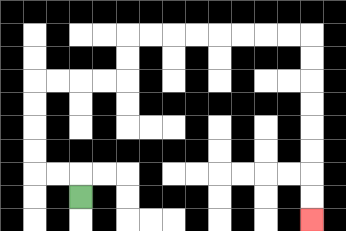{'start': '[3, 8]', 'end': '[13, 9]', 'path_directions': 'U,L,L,U,U,U,U,R,R,R,R,U,U,R,R,R,R,R,R,R,R,D,D,D,D,D,D,D,D', 'path_coordinates': '[[3, 8], [3, 7], [2, 7], [1, 7], [1, 6], [1, 5], [1, 4], [1, 3], [2, 3], [3, 3], [4, 3], [5, 3], [5, 2], [5, 1], [6, 1], [7, 1], [8, 1], [9, 1], [10, 1], [11, 1], [12, 1], [13, 1], [13, 2], [13, 3], [13, 4], [13, 5], [13, 6], [13, 7], [13, 8], [13, 9]]'}